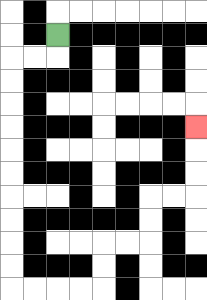{'start': '[2, 1]', 'end': '[8, 5]', 'path_directions': 'D,L,L,D,D,D,D,D,D,D,D,D,D,R,R,R,R,U,U,R,R,U,U,R,R,U,U,U', 'path_coordinates': '[[2, 1], [2, 2], [1, 2], [0, 2], [0, 3], [0, 4], [0, 5], [0, 6], [0, 7], [0, 8], [0, 9], [0, 10], [0, 11], [0, 12], [1, 12], [2, 12], [3, 12], [4, 12], [4, 11], [4, 10], [5, 10], [6, 10], [6, 9], [6, 8], [7, 8], [8, 8], [8, 7], [8, 6], [8, 5]]'}